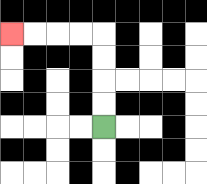{'start': '[4, 5]', 'end': '[0, 1]', 'path_directions': 'U,U,U,U,L,L,L,L', 'path_coordinates': '[[4, 5], [4, 4], [4, 3], [4, 2], [4, 1], [3, 1], [2, 1], [1, 1], [0, 1]]'}